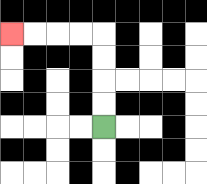{'start': '[4, 5]', 'end': '[0, 1]', 'path_directions': 'U,U,U,U,L,L,L,L', 'path_coordinates': '[[4, 5], [4, 4], [4, 3], [4, 2], [4, 1], [3, 1], [2, 1], [1, 1], [0, 1]]'}